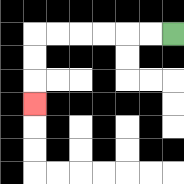{'start': '[7, 1]', 'end': '[1, 4]', 'path_directions': 'L,L,L,L,L,L,D,D,D', 'path_coordinates': '[[7, 1], [6, 1], [5, 1], [4, 1], [3, 1], [2, 1], [1, 1], [1, 2], [1, 3], [1, 4]]'}